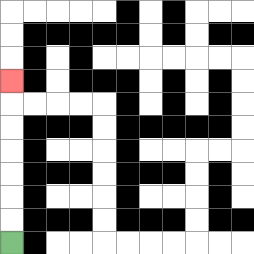{'start': '[0, 10]', 'end': '[0, 3]', 'path_directions': 'U,U,U,U,U,U,U', 'path_coordinates': '[[0, 10], [0, 9], [0, 8], [0, 7], [0, 6], [0, 5], [0, 4], [0, 3]]'}